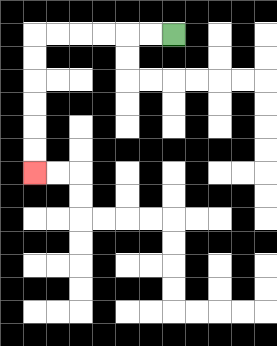{'start': '[7, 1]', 'end': '[1, 7]', 'path_directions': 'L,L,L,L,L,L,D,D,D,D,D,D', 'path_coordinates': '[[7, 1], [6, 1], [5, 1], [4, 1], [3, 1], [2, 1], [1, 1], [1, 2], [1, 3], [1, 4], [1, 5], [1, 6], [1, 7]]'}